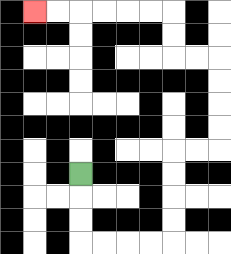{'start': '[3, 7]', 'end': '[1, 0]', 'path_directions': 'D,D,D,R,R,R,R,U,U,U,U,R,R,U,U,U,U,L,L,U,U,L,L,L,L,L,L', 'path_coordinates': '[[3, 7], [3, 8], [3, 9], [3, 10], [4, 10], [5, 10], [6, 10], [7, 10], [7, 9], [7, 8], [7, 7], [7, 6], [8, 6], [9, 6], [9, 5], [9, 4], [9, 3], [9, 2], [8, 2], [7, 2], [7, 1], [7, 0], [6, 0], [5, 0], [4, 0], [3, 0], [2, 0], [1, 0]]'}